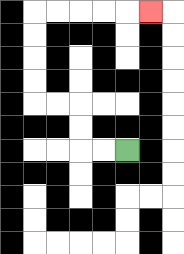{'start': '[5, 6]', 'end': '[6, 0]', 'path_directions': 'L,L,U,U,L,L,U,U,U,U,R,R,R,R,R', 'path_coordinates': '[[5, 6], [4, 6], [3, 6], [3, 5], [3, 4], [2, 4], [1, 4], [1, 3], [1, 2], [1, 1], [1, 0], [2, 0], [3, 0], [4, 0], [5, 0], [6, 0]]'}